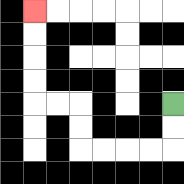{'start': '[7, 4]', 'end': '[1, 0]', 'path_directions': 'D,D,L,L,L,L,U,U,L,L,U,U,U,U', 'path_coordinates': '[[7, 4], [7, 5], [7, 6], [6, 6], [5, 6], [4, 6], [3, 6], [3, 5], [3, 4], [2, 4], [1, 4], [1, 3], [1, 2], [1, 1], [1, 0]]'}